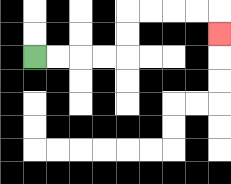{'start': '[1, 2]', 'end': '[9, 1]', 'path_directions': 'R,R,R,R,U,U,R,R,R,R,D', 'path_coordinates': '[[1, 2], [2, 2], [3, 2], [4, 2], [5, 2], [5, 1], [5, 0], [6, 0], [7, 0], [8, 0], [9, 0], [9, 1]]'}